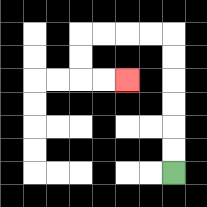{'start': '[7, 7]', 'end': '[5, 3]', 'path_directions': 'U,U,U,U,U,U,L,L,L,L,D,D,R,R', 'path_coordinates': '[[7, 7], [7, 6], [7, 5], [7, 4], [7, 3], [7, 2], [7, 1], [6, 1], [5, 1], [4, 1], [3, 1], [3, 2], [3, 3], [4, 3], [5, 3]]'}